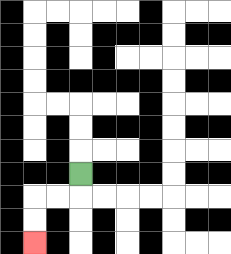{'start': '[3, 7]', 'end': '[1, 10]', 'path_directions': 'D,L,L,D,D', 'path_coordinates': '[[3, 7], [3, 8], [2, 8], [1, 8], [1, 9], [1, 10]]'}